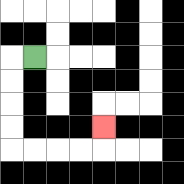{'start': '[1, 2]', 'end': '[4, 5]', 'path_directions': 'L,D,D,D,D,R,R,R,R,U', 'path_coordinates': '[[1, 2], [0, 2], [0, 3], [0, 4], [0, 5], [0, 6], [1, 6], [2, 6], [3, 6], [4, 6], [4, 5]]'}